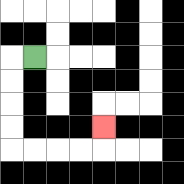{'start': '[1, 2]', 'end': '[4, 5]', 'path_directions': 'L,D,D,D,D,R,R,R,R,U', 'path_coordinates': '[[1, 2], [0, 2], [0, 3], [0, 4], [0, 5], [0, 6], [1, 6], [2, 6], [3, 6], [4, 6], [4, 5]]'}